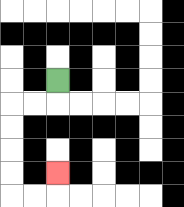{'start': '[2, 3]', 'end': '[2, 7]', 'path_directions': 'D,L,L,D,D,D,D,R,R,U', 'path_coordinates': '[[2, 3], [2, 4], [1, 4], [0, 4], [0, 5], [0, 6], [0, 7], [0, 8], [1, 8], [2, 8], [2, 7]]'}